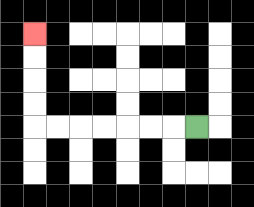{'start': '[8, 5]', 'end': '[1, 1]', 'path_directions': 'L,L,L,L,L,L,L,U,U,U,U', 'path_coordinates': '[[8, 5], [7, 5], [6, 5], [5, 5], [4, 5], [3, 5], [2, 5], [1, 5], [1, 4], [1, 3], [1, 2], [1, 1]]'}